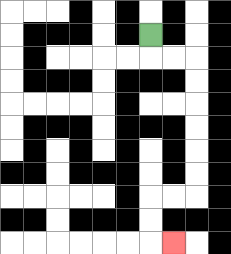{'start': '[6, 1]', 'end': '[7, 10]', 'path_directions': 'D,R,R,D,D,D,D,D,D,L,L,D,D,R', 'path_coordinates': '[[6, 1], [6, 2], [7, 2], [8, 2], [8, 3], [8, 4], [8, 5], [8, 6], [8, 7], [8, 8], [7, 8], [6, 8], [6, 9], [6, 10], [7, 10]]'}